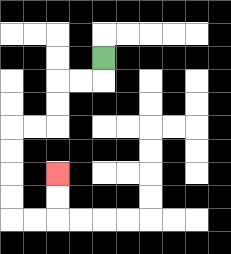{'start': '[4, 2]', 'end': '[2, 7]', 'path_directions': 'D,L,L,D,D,L,L,D,D,D,D,R,R,U,U', 'path_coordinates': '[[4, 2], [4, 3], [3, 3], [2, 3], [2, 4], [2, 5], [1, 5], [0, 5], [0, 6], [0, 7], [0, 8], [0, 9], [1, 9], [2, 9], [2, 8], [2, 7]]'}